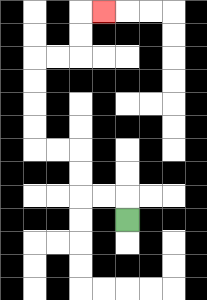{'start': '[5, 9]', 'end': '[4, 0]', 'path_directions': 'U,L,L,U,U,L,L,U,U,U,U,R,R,U,U,R', 'path_coordinates': '[[5, 9], [5, 8], [4, 8], [3, 8], [3, 7], [3, 6], [2, 6], [1, 6], [1, 5], [1, 4], [1, 3], [1, 2], [2, 2], [3, 2], [3, 1], [3, 0], [4, 0]]'}